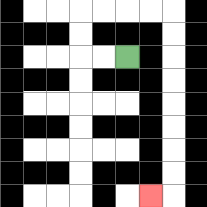{'start': '[5, 2]', 'end': '[6, 8]', 'path_directions': 'L,L,U,U,R,R,R,R,D,D,D,D,D,D,D,D,L', 'path_coordinates': '[[5, 2], [4, 2], [3, 2], [3, 1], [3, 0], [4, 0], [5, 0], [6, 0], [7, 0], [7, 1], [7, 2], [7, 3], [7, 4], [7, 5], [7, 6], [7, 7], [7, 8], [6, 8]]'}